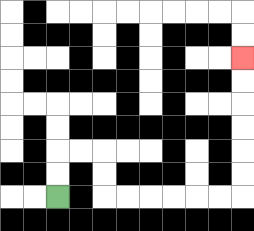{'start': '[2, 8]', 'end': '[10, 2]', 'path_directions': 'U,U,R,R,D,D,R,R,R,R,R,R,U,U,U,U,U,U', 'path_coordinates': '[[2, 8], [2, 7], [2, 6], [3, 6], [4, 6], [4, 7], [4, 8], [5, 8], [6, 8], [7, 8], [8, 8], [9, 8], [10, 8], [10, 7], [10, 6], [10, 5], [10, 4], [10, 3], [10, 2]]'}